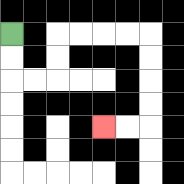{'start': '[0, 1]', 'end': '[4, 5]', 'path_directions': 'D,D,R,R,U,U,R,R,R,R,D,D,D,D,L,L', 'path_coordinates': '[[0, 1], [0, 2], [0, 3], [1, 3], [2, 3], [2, 2], [2, 1], [3, 1], [4, 1], [5, 1], [6, 1], [6, 2], [6, 3], [6, 4], [6, 5], [5, 5], [4, 5]]'}